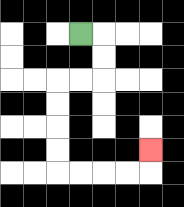{'start': '[3, 1]', 'end': '[6, 6]', 'path_directions': 'R,D,D,L,L,D,D,D,D,R,R,R,R,U', 'path_coordinates': '[[3, 1], [4, 1], [4, 2], [4, 3], [3, 3], [2, 3], [2, 4], [2, 5], [2, 6], [2, 7], [3, 7], [4, 7], [5, 7], [6, 7], [6, 6]]'}